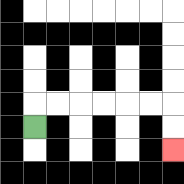{'start': '[1, 5]', 'end': '[7, 6]', 'path_directions': 'U,R,R,R,R,R,R,D,D', 'path_coordinates': '[[1, 5], [1, 4], [2, 4], [3, 4], [4, 4], [5, 4], [6, 4], [7, 4], [7, 5], [7, 6]]'}